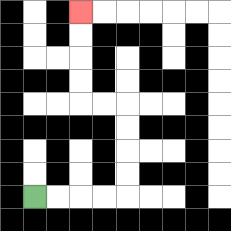{'start': '[1, 8]', 'end': '[3, 0]', 'path_directions': 'R,R,R,R,U,U,U,U,L,L,U,U,U,U', 'path_coordinates': '[[1, 8], [2, 8], [3, 8], [4, 8], [5, 8], [5, 7], [5, 6], [5, 5], [5, 4], [4, 4], [3, 4], [3, 3], [3, 2], [3, 1], [3, 0]]'}